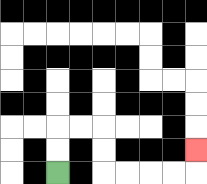{'start': '[2, 7]', 'end': '[8, 6]', 'path_directions': 'U,U,R,R,D,D,R,R,R,R,U', 'path_coordinates': '[[2, 7], [2, 6], [2, 5], [3, 5], [4, 5], [4, 6], [4, 7], [5, 7], [6, 7], [7, 7], [8, 7], [8, 6]]'}